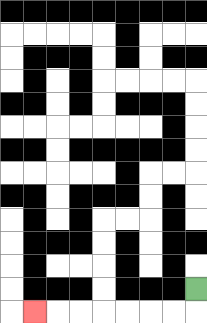{'start': '[8, 12]', 'end': '[1, 13]', 'path_directions': 'D,L,L,L,L,L,L,L', 'path_coordinates': '[[8, 12], [8, 13], [7, 13], [6, 13], [5, 13], [4, 13], [3, 13], [2, 13], [1, 13]]'}